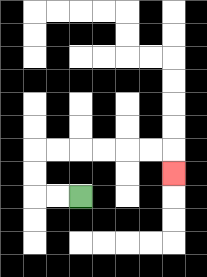{'start': '[3, 8]', 'end': '[7, 7]', 'path_directions': 'L,L,U,U,R,R,R,R,R,R,D', 'path_coordinates': '[[3, 8], [2, 8], [1, 8], [1, 7], [1, 6], [2, 6], [3, 6], [4, 6], [5, 6], [6, 6], [7, 6], [7, 7]]'}